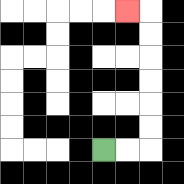{'start': '[4, 6]', 'end': '[5, 0]', 'path_directions': 'R,R,U,U,U,U,U,U,L', 'path_coordinates': '[[4, 6], [5, 6], [6, 6], [6, 5], [6, 4], [6, 3], [6, 2], [6, 1], [6, 0], [5, 0]]'}